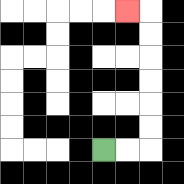{'start': '[4, 6]', 'end': '[5, 0]', 'path_directions': 'R,R,U,U,U,U,U,U,L', 'path_coordinates': '[[4, 6], [5, 6], [6, 6], [6, 5], [6, 4], [6, 3], [6, 2], [6, 1], [6, 0], [5, 0]]'}